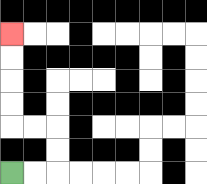{'start': '[0, 7]', 'end': '[0, 1]', 'path_directions': 'R,R,U,U,L,L,U,U,U,U', 'path_coordinates': '[[0, 7], [1, 7], [2, 7], [2, 6], [2, 5], [1, 5], [0, 5], [0, 4], [0, 3], [0, 2], [0, 1]]'}